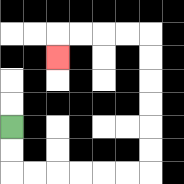{'start': '[0, 5]', 'end': '[2, 2]', 'path_directions': 'D,D,R,R,R,R,R,R,U,U,U,U,U,U,L,L,L,L,D', 'path_coordinates': '[[0, 5], [0, 6], [0, 7], [1, 7], [2, 7], [3, 7], [4, 7], [5, 7], [6, 7], [6, 6], [6, 5], [6, 4], [6, 3], [6, 2], [6, 1], [5, 1], [4, 1], [3, 1], [2, 1], [2, 2]]'}